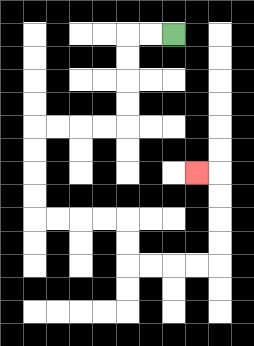{'start': '[7, 1]', 'end': '[8, 7]', 'path_directions': 'L,L,D,D,D,D,L,L,L,L,D,D,D,D,R,R,R,R,D,D,R,R,R,R,U,U,U,U,L', 'path_coordinates': '[[7, 1], [6, 1], [5, 1], [5, 2], [5, 3], [5, 4], [5, 5], [4, 5], [3, 5], [2, 5], [1, 5], [1, 6], [1, 7], [1, 8], [1, 9], [2, 9], [3, 9], [4, 9], [5, 9], [5, 10], [5, 11], [6, 11], [7, 11], [8, 11], [9, 11], [9, 10], [9, 9], [9, 8], [9, 7], [8, 7]]'}